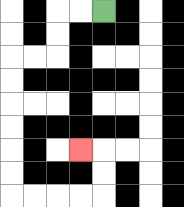{'start': '[4, 0]', 'end': '[3, 6]', 'path_directions': 'L,L,D,D,L,L,D,D,D,D,D,D,R,R,R,R,U,U,L', 'path_coordinates': '[[4, 0], [3, 0], [2, 0], [2, 1], [2, 2], [1, 2], [0, 2], [0, 3], [0, 4], [0, 5], [0, 6], [0, 7], [0, 8], [1, 8], [2, 8], [3, 8], [4, 8], [4, 7], [4, 6], [3, 6]]'}